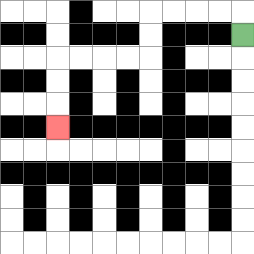{'start': '[10, 1]', 'end': '[2, 5]', 'path_directions': 'U,L,L,L,L,D,D,L,L,L,L,D,D,D', 'path_coordinates': '[[10, 1], [10, 0], [9, 0], [8, 0], [7, 0], [6, 0], [6, 1], [6, 2], [5, 2], [4, 2], [3, 2], [2, 2], [2, 3], [2, 4], [2, 5]]'}